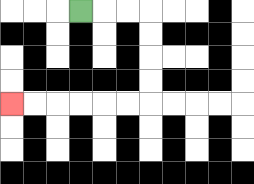{'start': '[3, 0]', 'end': '[0, 4]', 'path_directions': 'R,R,R,D,D,D,D,L,L,L,L,L,L', 'path_coordinates': '[[3, 0], [4, 0], [5, 0], [6, 0], [6, 1], [6, 2], [6, 3], [6, 4], [5, 4], [4, 4], [3, 4], [2, 4], [1, 4], [0, 4]]'}